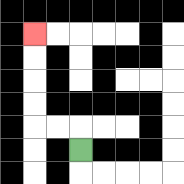{'start': '[3, 6]', 'end': '[1, 1]', 'path_directions': 'U,L,L,U,U,U,U', 'path_coordinates': '[[3, 6], [3, 5], [2, 5], [1, 5], [1, 4], [1, 3], [1, 2], [1, 1]]'}